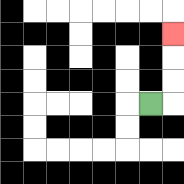{'start': '[6, 4]', 'end': '[7, 1]', 'path_directions': 'R,U,U,U', 'path_coordinates': '[[6, 4], [7, 4], [7, 3], [7, 2], [7, 1]]'}